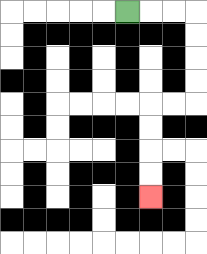{'start': '[5, 0]', 'end': '[6, 8]', 'path_directions': 'R,R,R,D,D,D,D,L,L,D,D,D,D', 'path_coordinates': '[[5, 0], [6, 0], [7, 0], [8, 0], [8, 1], [8, 2], [8, 3], [8, 4], [7, 4], [6, 4], [6, 5], [6, 6], [6, 7], [6, 8]]'}